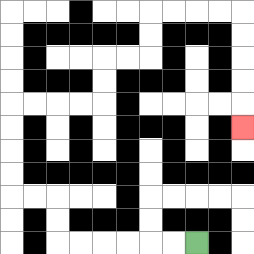{'start': '[8, 10]', 'end': '[10, 5]', 'path_directions': 'L,L,L,L,L,L,U,U,L,L,U,U,U,U,R,R,R,R,U,U,R,R,U,U,R,R,R,R,D,D,D,D,D', 'path_coordinates': '[[8, 10], [7, 10], [6, 10], [5, 10], [4, 10], [3, 10], [2, 10], [2, 9], [2, 8], [1, 8], [0, 8], [0, 7], [0, 6], [0, 5], [0, 4], [1, 4], [2, 4], [3, 4], [4, 4], [4, 3], [4, 2], [5, 2], [6, 2], [6, 1], [6, 0], [7, 0], [8, 0], [9, 0], [10, 0], [10, 1], [10, 2], [10, 3], [10, 4], [10, 5]]'}